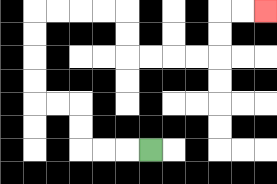{'start': '[6, 6]', 'end': '[11, 0]', 'path_directions': 'L,L,L,U,U,L,L,U,U,U,U,R,R,R,R,D,D,R,R,R,R,U,U,R,R', 'path_coordinates': '[[6, 6], [5, 6], [4, 6], [3, 6], [3, 5], [3, 4], [2, 4], [1, 4], [1, 3], [1, 2], [1, 1], [1, 0], [2, 0], [3, 0], [4, 0], [5, 0], [5, 1], [5, 2], [6, 2], [7, 2], [8, 2], [9, 2], [9, 1], [9, 0], [10, 0], [11, 0]]'}